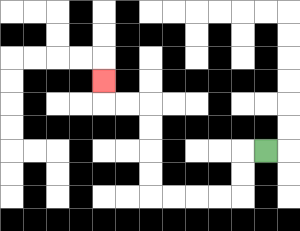{'start': '[11, 6]', 'end': '[4, 3]', 'path_directions': 'L,D,D,L,L,L,L,U,U,U,U,L,L,U', 'path_coordinates': '[[11, 6], [10, 6], [10, 7], [10, 8], [9, 8], [8, 8], [7, 8], [6, 8], [6, 7], [6, 6], [6, 5], [6, 4], [5, 4], [4, 4], [4, 3]]'}